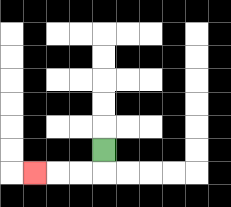{'start': '[4, 6]', 'end': '[1, 7]', 'path_directions': 'D,L,L,L', 'path_coordinates': '[[4, 6], [4, 7], [3, 7], [2, 7], [1, 7]]'}